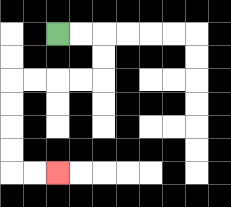{'start': '[2, 1]', 'end': '[2, 7]', 'path_directions': 'R,R,D,D,L,L,L,L,D,D,D,D,R,R', 'path_coordinates': '[[2, 1], [3, 1], [4, 1], [4, 2], [4, 3], [3, 3], [2, 3], [1, 3], [0, 3], [0, 4], [0, 5], [0, 6], [0, 7], [1, 7], [2, 7]]'}